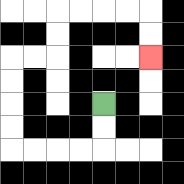{'start': '[4, 4]', 'end': '[6, 2]', 'path_directions': 'D,D,L,L,L,L,U,U,U,U,R,R,U,U,R,R,R,R,D,D', 'path_coordinates': '[[4, 4], [4, 5], [4, 6], [3, 6], [2, 6], [1, 6], [0, 6], [0, 5], [0, 4], [0, 3], [0, 2], [1, 2], [2, 2], [2, 1], [2, 0], [3, 0], [4, 0], [5, 0], [6, 0], [6, 1], [6, 2]]'}